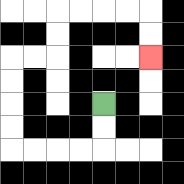{'start': '[4, 4]', 'end': '[6, 2]', 'path_directions': 'D,D,L,L,L,L,U,U,U,U,R,R,U,U,R,R,R,R,D,D', 'path_coordinates': '[[4, 4], [4, 5], [4, 6], [3, 6], [2, 6], [1, 6], [0, 6], [0, 5], [0, 4], [0, 3], [0, 2], [1, 2], [2, 2], [2, 1], [2, 0], [3, 0], [4, 0], [5, 0], [6, 0], [6, 1], [6, 2]]'}